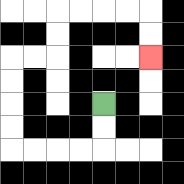{'start': '[4, 4]', 'end': '[6, 2]', 'path_directions': 'D,D,L,L,L,L,U,U,U,U,R,R,U,U,R,R,R,R,D,D', 'path_coordinates': '[[4, 4], [4, 5], [4, 6], [3, 6], [2, 6], [1, 6], [0, 6], [0, 5], [0, 4], [0, 3], [0, 2], [1, 2], [2, 2], [2, 1], [2, 0], [3, 0], [4, 0], [5, 0], [6, 0], [6, 1], [6, 2]]'}